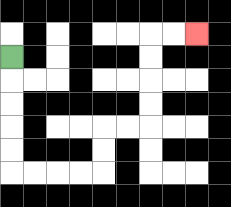{'start': '[0, 2]', 'end': '[8, 1]', 'path_directions': 'D,D,D,D,D,R,R,R,R,U,U,R,R,U,U,U,U,R,R', 'path_coordinates': '[[0, 2], [0, 3], [0, 4], [0, 5], [0, 6], [0, 7], [1, 7], [2, 7], [3, 7], [4, 7], [4, 6], [4, 5], [5, 5], [6, 5], [6, 4], [6, 3], [6, 2], [6, 1], [7, 1], [8, 1]]'}